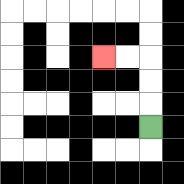{'start': '[6, 5]', 'end': '[4, 2]', 'path_directions': 'U,U,U,L,L', 'path_coordinates': '[[6, 5], [6, 4], [6, 3], [6, 2], [5, 2], [4, 2]]'}